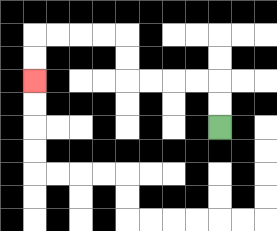{'start': '[9, 5]', 'end': '[1, 3]', 'path_directions': 'U,U,L,L,L,L,U,U,L,L,L,L,D,D', 'path_coordinates': '[[9, 5], [9, 4], [9, 3], [8, 3], [7, 3], [6, 3], [5, 3], [5, 2], [5, 1], [4, 1], [3, 1], [2, 1], [1, 1], [1, 2], [1, 3]]'}